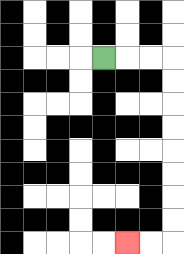{'start': '[4, 2]', 'end': '[5, 10]', 'path_directions': 'R,R,R,D,D,D,D,D,D,D,D,L,L', 'path_coordinates': '[[4, 2], [5, 2], [6, 2], [7, 2], [7, 3], [7, 4], [7, 5], [7, 6], [7, 7], [7, 8], [7, 9], [7, 10], [6, 10], [5, 10]]'}